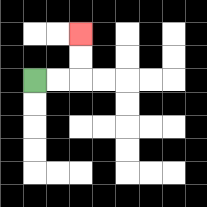{'start': '[1, 3]', 'end': '[3, 1]', 'path_directions': 'R,R,U,U', 'path_coordinates': '[[1, 3], [2, 3], [3, 3], [3, 2], [3, 1]]'}